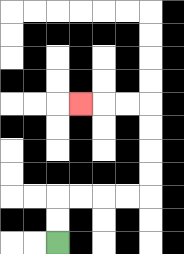{'start': '[2, 10]', 'end': '[3, 4]', 'path_directions': 'U,U,R,R,R,R,U,U,U,U,L,L,L', 'path_coordinates': '[[2, 10], [2, 9], [2, 8], [3, 8], [4, 8], [5, 8], [6, 8], [6, 7], [6, 6], [6, 5], [6, 4], [5, 4], [4, 4], [3, 4]]'}